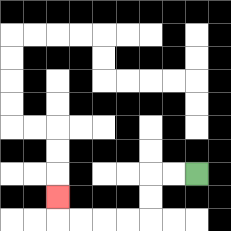{'start': '[8, 7]', 'end': '[2, 8]', 'path_directions': 'L,L,D,D,L,L,L,L,U', 'path_coordinates': '[[8, 7], [7, 7], [6, 7], [6, 8], [6, 9], [5, 9], [4, 9], [3, 9], [2, 9], [2, 8]]'}